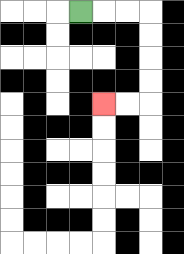{'start': '[3, 0]', 'end': '[4, 4]', 'path_directions': 'R,R,R,D,D,D,D,L,L', 'path_coordinates': '[[3, 0], [4, 0], [5, 0], [6, 0], [6, 1], [6, 2], [6, 3], [6, 4], [5, 4], [4, 4]]'}